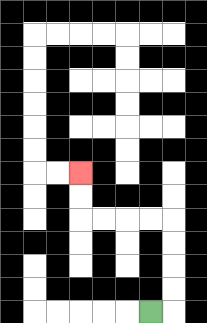{'start': '[6, 13]', 'end': '[3, 7]', 'path_directions': 'R,U,U,U,U,L,L,L,L,U,U', 'path_coordinates': '[[6, 13], [7, 13], [7, 12], [7, 11], [7, 10], [7, 9], [6, 9], [5, 9], [4, 9], [3, 9], [3, 8], [3, 7]]'}